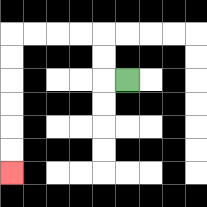{'start': '[5, 3]', 'end': '[0, 7]', 'path_directions': 'L,U,U,L,L,L,L,D,D,D,D,D,D', 'path_coordinates': '[[5, 3], [4, 3], [4, 2], [4, 1], [3, 1], [2, 1], [1, 1], [0, 1], [0, 2], [0, 3], [0, 4], [0, 5], [0, 6], [0, 7]]'}